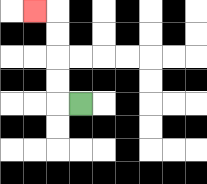{'start': '[3, 4]', 'end': '[1, 0]', 'path_directions': 'L,U,U,U,U,L', 'path_coordinates': '[[3, 4], [2, 4], [2, 3], [2, 2], [2, 1], [2, 0], [1, 0]]'}